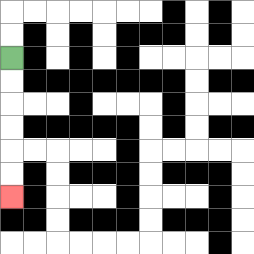{'start': '[0, 2]', 'end': '[0, 8]', 'path_directions': 'D,D,D,D,D,D', 'path_coordinates': '[[0, 2], [0, 3], [0, 4], [0, 5], [0, 6], [0, 7], [0, 8]]'}